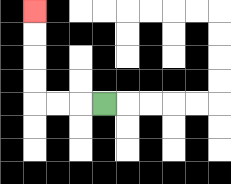{'start': '[4, 4]', 'end': '[1, 0]', 'path_directions': 'L,L,L,U,U,U,U', 'path_coordinates': '[[4, 4], [3, 4], [2, 4], [1, 4], [1, 3], [1, 2], [1, 1], [1, 0]]'}